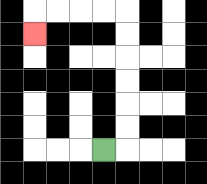{'start': '[4, 6]', 'end': '[1, 1]', 'path_directions': 'R,U,U,U,U,U,U,L,L,L,L,D', 'path_coordinates': '[[4, 6], [5, 6], [5, 5], [5, 4], [5, 3], [5, 2], [5, 1], [5, 0], [4, 0], [3, 0], [2, 0], [1, 0], [1, 1]]'}